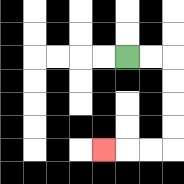{'start': '[5, 2]', 'end': '[4, 6]', 'path_directions': 'R,R,D,D,D,D,L,L,L', 'path_coordinates': '[[5, 2], [6, 2], [7, 2], [7, 3], [7, 4], [7, 5], [7, 6], [6, 6], [5, 6], [4, 6]]'}